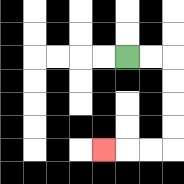{'start': '[5, 2]', 'end': '[4, 6]', 'path_directions': 'R,R,D,D,D,D,L,L,L', 'path_coordinates': '[[5, 2], [6, 2], [7, 2], [7, 3], [7, 4], [7, 5], [7, 6], [6, 6], [5, 6], [4, 6]]'}